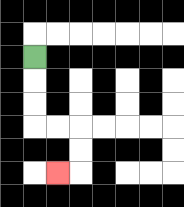{'start': '[1, 2]', 'end': '[2, 7]', 'path_directions': 'D,D,D,R,R,D,D,L', 'path_coordinates': '[[1, 2], [1, 3], [1, 4], [1, 5], [2, 5], [3, 5], [3, 6], [3, 7], [2, 7]]'}